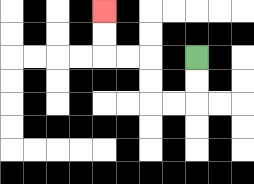{'start': '[8, 2]', 'end': '[4, 0]', 'path_directions': 'D,D,L,L,U,U,L,L,U,U', 'path_coordinates': '[[8, 2], [8, 3], [8, 4], [7, 4], [6, 4], [6, 3], [6, 2], [5, 2], [4, 2], [4, 1], [4, 0]]'}